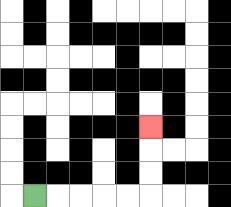{'start': '[1, 8]', 'end': '[6, 5]', 'path_directions': 'R,R,R,R,R,U,U,U', 'path_coordinates': '[[1, 8], [2, 8], [3, 8], [4, 8], [5, 8], [6, 8], [6, 7], [6, 6], [6, 5]]'}